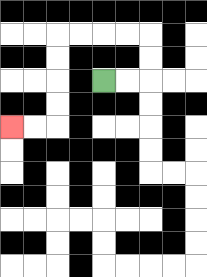{'start': '[4, 3]', 'end': '[0, 5]', 'path_directions': 'R,R,U,U,L,L,L,L,D,D,D,D,L,L', 'path_coordinates': '[[4, 3], [5, 3], [6, 3], [6, 2], [6, 1], [5, 1], [4, 1], [3, 1], [2, 1], [2, 2], [2, 3], [2, 4], [2, 5], [1, 5], [0, 5]]'}